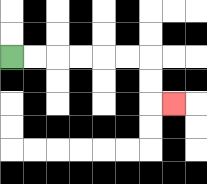{'start': '[0, 2]', 'end': '[7, 4]', 'path_directions': 'R,R,R,R,R,R,D,D,R', 'path_coordinates': '[[0, 2], [1, 2], [2, 2], [3, 2], [4, 2], [5, 2], [6, 2], [6, 3], [6, 4], [7, 4]]'}